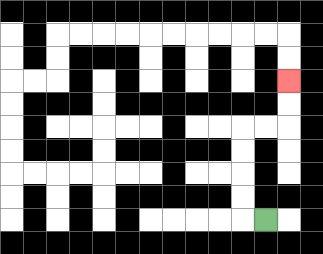{'start': '[11, 9]', 'end': '[12, 3]', 'path_directions': 'L,U,U,U,U,R,R,U,U', 'path_coordinates': '[[11, 9], [10, 9], [10, 8], [10, 7], [10, 6], [10, 5], [11, 5], [12, 5], [12, 4], [12, 3]]'}